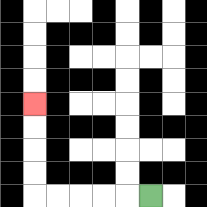{'start': '[6, 8]', 'end': '[1, 4]', 'path_directions': 'L,L,L,L,L,U,U,U,U', 'path_coordinates': '[[6, 8], [5, 8], [4, 8], [3, 8], [2, 8], [1, 8], [1, 7], [1, 6], [1, 5], [1, 4]]'}